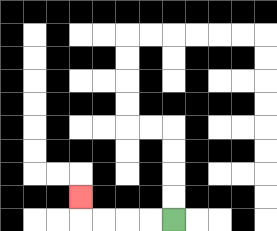{'start': '[7, 9]', 'end': '[3, 8]', 'path_directions': 'L,L,L,L,U', 'path_coordinates': '[[7, 9], [6, 9], [5, 9], [4, 9], [3, 9], [3, 8]]'}